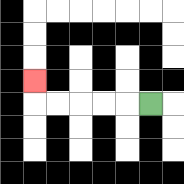{'start': '[6, 4]', 'end': '[1, 3]', 'path_directions': 'L,L,L,L,L,U', 'path_coordinates': '[[6, 4], [5, 4], [4, 4], [3, 4], [2, 4], [1, 4], [1, 3]]'}